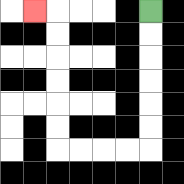{'start': '[6, 0]', 'end': '[1, 0]', 'path_directions': 'D,D,D,D,D,D,L,L,L,L,U,U,U,U,U,U,L', 'path_coordinates': '[[6, 0], [6, 1], [6, 2], [6, 3], [6, 4], [6, 5], [6, 6], [5, 6], [4, 6], [3, 6], [2, 6], [2, 5], [2, 4], [2, 3], [2, 2], [2, 1], [2, 0], [1, 0]]'}